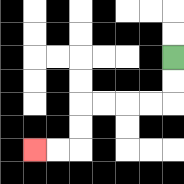{'start': '[7, 2]', 'end': '[1, 6]', 'path_directions': 'D,D,L,L,L,L,D,D,L,L', 'path_coordinates': '[[7, 2], [7, 3], [7, 4], [6, 4], [5, 4], [4, 4], [3, 4], [3, 5], [3, 6], [2, 6], [1, 6]]'}